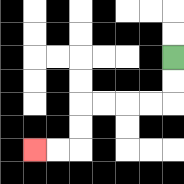{'start': '[7, 2]', 'end': '[1, 6]', 'path_directions': 'D,D,L,L,L,L,D,D,L,L', 'path_coordinates': '[[7, 2], [7, 3], [7, 4], [6, 4], [5, 4], [4, 4], [3, 4], [3, 5], [3, 6], [2, 6], [1, 6]]'}